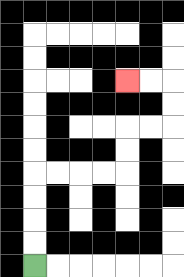{'start': '[1, 11]', 'end': '[5, 3]', 'path_directions': 'U,U,U,U,R,R,R,R,U,U,R,R,U,U,L,L', 'path_coordinates': '[[1, 11], [1, 10], [1, 9], [1, 8], [1, 7], [2, 7], [3, 7], [4, 7], [5, 7], [5, 6], [5, 5], [6, 5], [7, 5], [7, 4], [7, 3], [6, 3], [5, 3]]'}